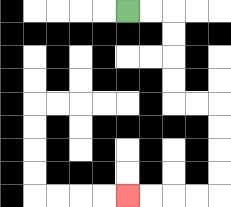{'start': '[5, 0]', 'end': '[5, 8]', 'path_directions': 'R,R,D,D,D,D,R,R,D,D,D,D,L,L,L,L', 'path_coordinates': '[[5, 0], [6, 0], [7, 0], [7, 1], [7, 2], [7, 3], [7, 4], [8, 4], [9, 4], [9, 5], [9, 6], [9, 7], [9, 8], [8, 8], [7, 8], [6, 8], [5, 8]]'}